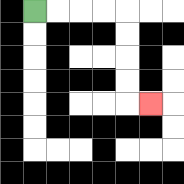{'start': '[1, 0]', 'end': '[6, 4]', 'path_directions': 'R,R,R,R,D,D,D,D,R', 'path_coordinates': '[[1, 0], [2, 0], [3, 0], [4, 0], [5, 0], [5, 1], [5, 2], [5, 3], [5, 4], [6, 4]]'}